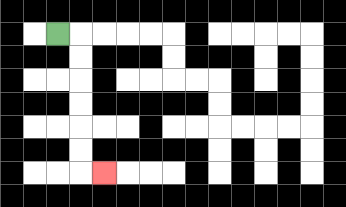{'start': '[2, 1]', 'end': '[4, 7]', 'path_directions': 'R,D,D,D,D,D,D,R', 'path_coordinates': '[[2, 1], [3, 1], [3, 2], [3, 3], [3, 4], [3, 5], [3, 6], [3, 7], [4, 7]]'}